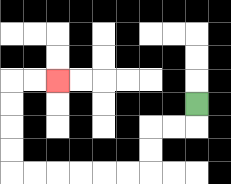{'start': '[8, 4]', 'end': '[2, 3]', 'path_directions': 'D,L,L,D,D,L,L,L,L,L,L,U,U,U,U,R,R', 'path_coordinates': '[[8, 4], [8, 5], [7, 5], [6, 5], [6, 6], [6, 7], [5, 7], [4, 7], [3, 7], [2, 7], [1, 7], [0, 7], [0, 6], [0, 5], [0, 4], [0, 3], [1, 3], [2, 3]]'}